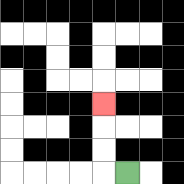{'start': '[5, 7]', 'end': '[4, 4]', 'path_directions': 'L,U,U,U', 'path_coordinates': '[[5, 7], [4, 7], [4, 6], [4, 5], [4, 4]]'}